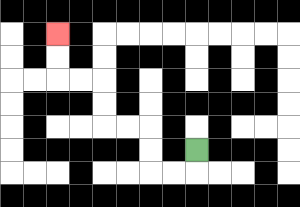{'start': '[8, 6]', 'end': '[2, 1]', 'path_directions': 'D,L,L,U,U,L,L,U,U,L,L,U,U', 'path_coordinates': '[[8, 6], [8, 7], [7, 7], [6, 7], [6, 6], [6, 5], [5, 5], [4, 5], [4, 4], [4, 3], [3, 3], [2, 3], [2, 2], [2, 1]]'}